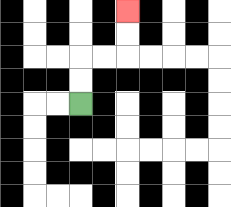{'start': '[3, 4]', 'end': '[5, 0]', 'path_directions': 'U,U,R,R,U,U', 'path_coordinates': '[[3, 4], [3, 3], [3, 2], [4, 2], [5, 2], [5, 1], [5, 0]]'}